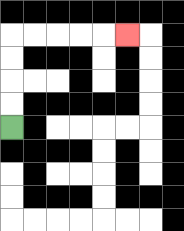{'start': '[0, 5]', 'end': '[5, 1]', 'path_directions': 'U,U,U,U,R,R,R,R,R', 'path_coordinates': '[[0, 5], [0, 4], [0, 3], [0, 2], [0, 1], [1, 1], [2, 1], [3, 1], [4, 1], [5, 1]]'}